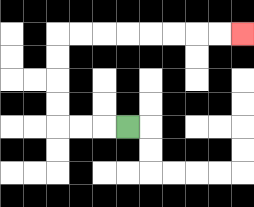{'start': '[5, 5]', 'end': '[10, 1]', 'path_directions': 'L,L,L,U,U,U,U,R,R,R,R,R,R,R,R', 'path_coordinates': '[[5, 5], [4, 5], [3, 5], [2, 5], [2, 4], [2, 3], [2, 2], [2, 1], [3, 1], [4, 1], [5, 1], [6, 1], [7, 1], [8, 1], [9, 1], [10, 1]]'}